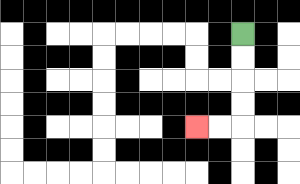{'start': '[10, 1]', 'end': '[8, 5]', 'path_directions': 'D,D,D,D,L,L', 'path_coordinates': '[[10, 1], [10, 2], [10, 3], [10, 4], [10, 5], [9, 5], [8, 5]]'}